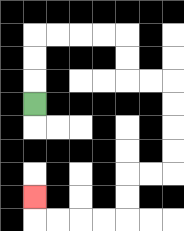{'start': '[1, 4]', 'end': '[1, 8]', 'path_directions': 'U,U,U,R,R,R,R,D,D,R,R,D,D,D,D,L,L,D,D,L,L,L,L,U', 'path_coordinates': '[[1, 4], [1, 3], [1, 2], [1, 1], [2, 1], [3, 1], [4, 1], [5, 1], [5, 2], [5, 3], [6, 3], [7, 3], [7, 4], [7, 5], [7, 6], [7, 7], [6, 7], [5, 7], [5, 8], [5, 9], [4, 9], [3, 9], [2, 9], [1, 9], [1, 8]]'}